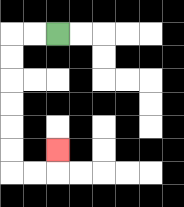{'start': '[2, 1]', 'end': '[2, 6]', 'path_directions': 'L,L,D,D,D,D,D,D,R,R,U', 'path_coordinates': '[[2, 1], [1, 1], [0, 1], [0, 2], [0, 3], [0, 4], [0, 5], [0, 6], [0, 7], [1, 7], [2, 7], [2, 6]]'}